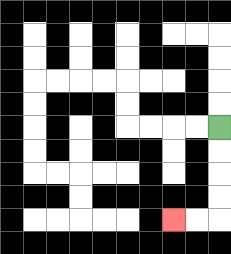{'start': '[9, 5]', 'end': '[7, 9]', 'path_directions': 'D,D,D,D,L,L', 'path_coordinates': '[[9, 5], [9, 6], [9, 7], [9, 8], [9, 9], [8, 9], [7, 9]]'}